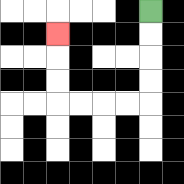{'start': '[6, 0]', 'end': '[2, 1]', 'path_directions': 'D,D,D,D,L,L,L,L,U,U,U', 'path_coordinates': '[[6, 0], [6, 1], [6, 2], [6, 3], [6, 4], [5, 4], [4, 4], [3, 4], [2, 4], [2, 3], [2, 2], [2, 1]]'}